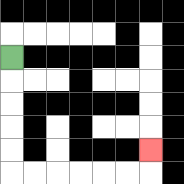{'start': '[0, 2]', 'end': '[6, 6]', 'path_directions': 'D,D,D,D,D,R,R,R,R,R,R,U', 'path_coordinates': '[[0, 2], [0, 3], [0, 4], [0, 5], [0, 6], [0, 7], [1, 7], [2, 7], [3, 7], [4, 7], [5, 7], [6, 7], [6, 6]]'}